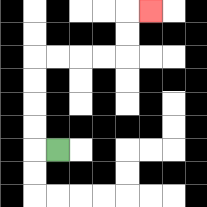{'start': '[2, 6]', 'end': '[6, 0]', 'path_directions': 'L,U,U,U,U,R,R,R,R,U,U,R', 'path_coordinates': '[[2, 6], [1, 6], [1, 5], [1, 4], [1, 3], [1, 2], [2, 2], [3, 2], [4, 2], [5, 2], [5, 1], [5, 0], [6, 0]]'}